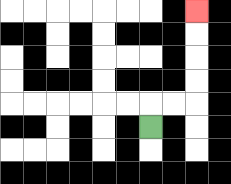{'start': '[6, 5]', 'end': '[8, 0]', 'path_directions': 'U,R,R,U,U,U,U', 'path_coordinates': '[[6, 5], [6, 4], [7, 4], [8, 4], [8, 3], [8, 2], [8, 1], [8, 0]]'}